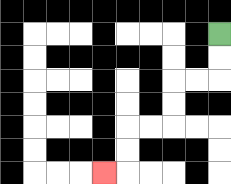{'start': '[9, 1]', 'end': '[4, 7]', 'path_directions': 'D,D,L,L,D,D,L,L,D,D,L', 'path_coordinates': '[[9, 1], [9, 2], [9, 3], [8, 3], [7, 3], [7, 4], [7, 5], [6, 5], [5, 5], [5, 6], [5, 7], [4, 7]]'}